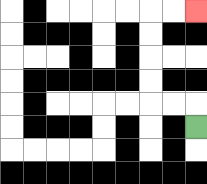{'start': '[8, 5]', 'end': '[8, 0]', 'path_directions': 'U,L,L,U,U,U,U,R,R', 'path_coordinates': '[[8, 5], [8, 4], [7, 4], [6, 4], [6, 3], [6, 2], [6, 1], [6, 0], [7, 0], [8, 0]]'}